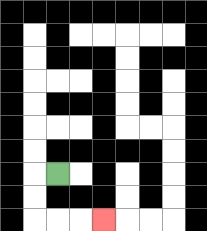{'start': '[2, 7]', 'end': '[4, 9]', 'path_directions': 'L,D,D,R,R,R', 'path_coordinates': '[[2, 7], [1, 7], [1, 8], [1, 9], [2, 9], [3, 9], [4, 9]]'}